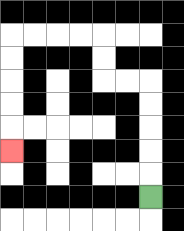{'start': '[6, 8]', 'end': '[0, 6]', 'path_directions': 'U,U,U,U,U,L,L,U,U,L,L,L,L,D,D,D,D,D', 'path_coordinates': '[[6, 8], [6, 7], [6, 6], [6, 5], [6, 4], [6, 3], [5, 3], [4, 3], [4, 2], [4, 1], [3, 1], [2, 1], [1, 1], [0, 1], [0, 2], [0, 3], [0, 4], [0, 5], [0, 6]]'}